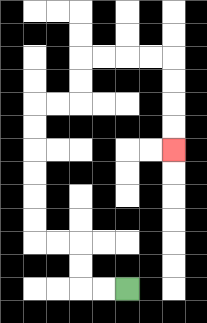{'start': '[5, 12]', 'end': '[7, 6]', 'path_directions': 'L,L,U,U,L,L,U,U,U,U,U,U,R,R,U,U,R,R,R,R,D,D,D,D', 'path_coordinates': '[[5, 12], [4, 12], [3, 12], [3, 11], [3, 10], [2, 10], [1, 10], [1, 9], [1, 8], [1, 7], [1, 6], [1, 5], [1, 4], [2, 4], [3, 4], [3, 3], [3, 2], [4, 2], [5, 2], [6, 2], [7, 2], [7, 3], [7, 4], [7, 5], [7, 6]]'}